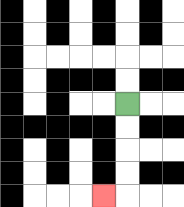{'start': '[5, 4]', 'end': '[4, 8]', 'path_directions': 'D,D,D,D,L', 'path_coordinates': '[[5, 4], [5, 5], [5, 6], [5, 7], [5, 8], [4, 8]]'}